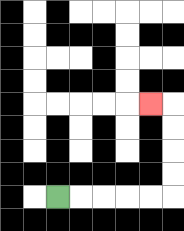{'start': '[2, 8]', 'end': '[6, 4]', 'path_directions': 'R,R,R,R,R,U,U,U,U,L', 'path_coordinates': '[[2, 8], [3, 8], [4, 8], [5, 8], [6, 8], [7, 8], [7, 7], [7, 6], [7, 5], [7, 4], [6, 4]]'}